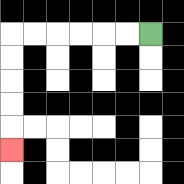{'start': '[6, 1]', 'end': '[0, 6]', 'path_directions': 'L,L,L,L,L,L,D,D,D,D,D', 'path_coordinates': '[[6, 1], [5, 1], [4, 1], [3, 1], [2, 1], [1, 1], [0, 1], [0, 2], [0, 3], [0, 4], [0, 5], [0, 6]]'}